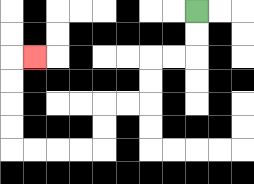{'start': '[8, 0]', 'end': '[1, 2]', 'path_directions': 'D,D,L,L,D,D,L,L,D,D,L,L,L,L,U,U,U,U,R', 'path_coordinates': '[[8, 0], [8, 1], [8, 2], [7, 2], [6, 2], [6, 3], [6, 4], [5, 4], [4, 4], [4, 5], [4, 6], [3, 6], [2, 6], [1, 6], [0, 6], [0, 5], [0, 4], [0, 3], [0, 2], [1, 2]]'}